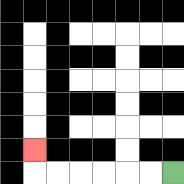{'start': '[7, 7]', 'end': '[1, 6]', 'path_directions': 'L,L,L,L,L,L,U', 'path_coordinates': '[[7, 7], [6, 7], [5, 7], [4, 7], [3, 7], [2, 7], [1, 7], [1, 6]]'}